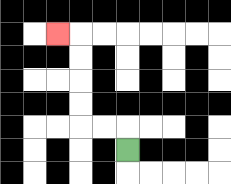{'start': '[5, 6]', 'end': '[2, 1]', 'path_directions': 'U,L,L,U,U,U,U,L', 'path_coordinates': '[[5, 6], [5, 5], [4, 5], [3, 5], [3, 4], [3, 3], [3, 2], [3, 1], [2, 1]]'}